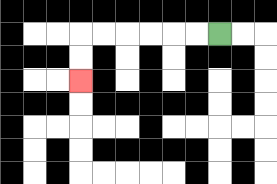{'start': '[9, 1]', 'end': '[3, 3]', 'path_directions': 'L,L,L,L,L,L,D,D', 'path_coordinates': '[[9, 1], [8, 1], [7, 1], [6, 1], [5, 1], [4, 1], [3, 1], [3, 2], [3, 3]]'}